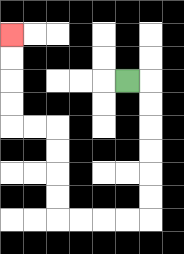{'start': '[5, 3]', 'end': '[0, 1]', 'path_directions': 'R,D,D,D,D,D,D,L,L,L,L,U,U,U,U,L,L,U,U,U,U', 'path_coordinates': '[[5, 3], [6, 3], [6, 4], [6, 5], [6, 6], [6, 7], [6, 8], [6, 9], [5, 9], [4, 9], [3, 9], [2, 9], [2, 8], [2, 7], [2, 6], [2, 5], [1, 5], [0, 5], [0, 4], [0, 3], [0, 2], [0, 1]]'}